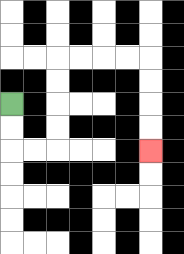{'start': '[0, 4]', 'end': '[6, 6]', 'path_directions': 'D,D,R,R,U,U,U,U,R,R,R,R,D,D,D,D', 'path_coordinates': '[[0, 4], [0, 5], [0, 6], [1, 6], [2, 6], [2, 5], [2, 4], [2, 3], [2, 2], [3, 2], [4, 2], [5, 2], [6, 2], [6, 3], [6, 4], [6, 5], [6, 6]]'}